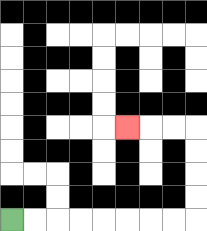{'start': '[0, 9]', 'end': '[5, 5]', 'path_directions': 'R,R,R,R,R,R,R,R,U,U,U,U,L,L,L', 'path_coordinates': '[[0, 9], [1, 9], [2, 9], [3, 9], [4, 9], [5, 9], [6, 9], [7, 9], [8, 9], [8, 8], [8, 7], [8, 6], [8, 5], [7, 5], [6, 5], [5, 5]]'}